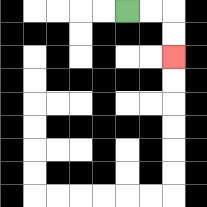{'start': '[5, 0]', 'end': '[7, 2]', 'path_directions': 'R,R,D,D', 'path_coordinates': '[[5, 0], [6, 0], [7, 0], [7, 1], [7, 2]]'}